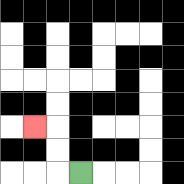{'start': '[3, 7]', 'end': '[1, 5]', 'path_directions': 'L,U,U,L', 'path_coordinates': '[[3, 7], [2, 7], [2, 6], [2, 5], [1, 5]]'}